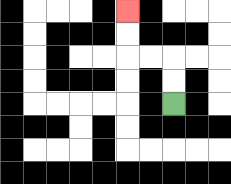{'start': '[7, 4]', 'end': '[5, 0]', 'path_directions': 'U,U,L,L,U,U', 'path_coordinates': '[[7, 4], [7, 3], [7, 2], [6, 2], [5, 2], [5, 1], [5, 0]]'}